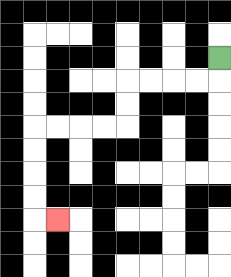{'start': '[9, 2]', 'end': '[2, 9]', 'path_directions': 'D,L,L,L,L,D,D,L,L,L,L,D,D,D,D,R', 'path_coordinates': '[[9, 2], [9, 3], [8, 3], [7, 3], [6, 3], [5, 3], [5, 4], [5, 5], [4, 5], [3, 5], [2, 5], [1, 5], [1, 6], [1, 7], [1, 8], [1, 9], [2, 9]]'}